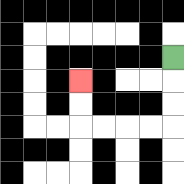{'start': '[7, 2]', 'end': '[3, 3]', 'path_directions': 'D,D,D,L,L,L,L,U,U', 'path_coordinates': '[[7, 2], [7, 3], [7, 4], [7, 5], [6, 5], [5, 5], [4, 5], [3, 5], [3, 4], [3, 3]]'}